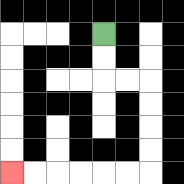{'start': '[4, 1]', 'end': '[0, 7]', 'path_directions': 'D,D,R,R,D,D,D,D,L,L,L,L,L,L', 'path_coordinates': '[[4, 1], [4, 2], [4, 3], [5, 3], [6, 3], [6, 4], [6, 5], [6, 6], [6, 7], [5, 7], [4, 7], [3, 7], [2, 7], [1, 7], [0, 7]]'}